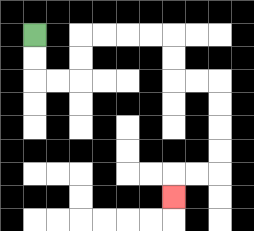{'start': '[1, 1]', 'end': '[7, 8]', 'path_directions': 'D,D,R,R,U,U,R,R,R,R,D,D,R,R,D,D,D,D,L,L,D', 'path_coordinates': '[[1, 1], [1, 2], [1, 3], [2, 3], [3, 3], [3, 2], [3, 1], [4, 1], [5, 1], [6, 1], [7, 1], [7, 2], [7, 3], [8, 3], [9, 3], [9, 4], [9, 5], [9, 6], [9, 7], [8, 7], [7, 7], [7, 8]]'}